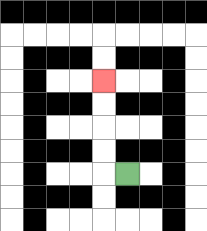{'start': '[5, 7]', 'end': '[4, 3]', 'path_directions': 'L,U,U,U,U', 'path_coordinates': '[[5, 7], [4, 7], [4, 6], [4, 5], [4, 4], [4, 3]]'}